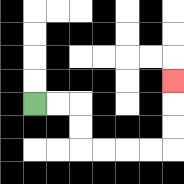{'start': '[1, 4]', 'end': '[7, 3]', 'path_directions': 'R,R,D,D,R,R,R,R,U,U,U', 'path_coordinates': '[[1, 4], [2, 4], [3, 4], [3, 5], [3, 6], [4, 6], [5, 6], [6, 6], [7, 6], [7, 5], [7, 4], [7, 3]]'}